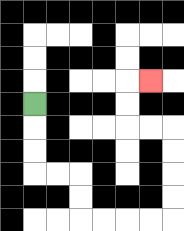{'start': '[1, 4]', 'end': '[6, 3]', 'path_directions': 'D,D,D,R,R,D,D,R,R,R,R,U,U,U,U,L,L,U,U,R', 'path_coordinates': '[[1, 4], [1, 5], [1, 6], [1, 7], [2, 7], [3, 7], [3, 8], [3, 9], [4, 9], [5, 9], [6, 9], [7, 9], [7, 8], [7, 7], [7, 6], [7, 5], [6, 5], [5, 5], [5, 4], [5, 3], [6, 3]]'}